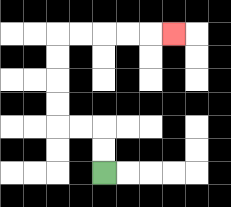{'start': '[4, 7]', 'end': '[7, 1]', 'path_directions': 'U,U,L,L,U,U,U,U,R,R,R,R,R', 'path_coordinates': '[[4, 7], [4, 6], [4, 5], [3, 5], [2, 5], [2, 4], [2, 3], [2, 2], [2, 1], [3, 1], [4, 1], [5, 1], [6, 1], [7, 1]]'}